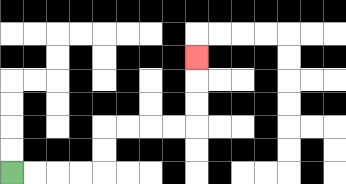{'start': '[0, 7]', 'end': '[8, 2]', 'path_directions': 'R,R,R,R,U,U,R,R,R,R,U,U,U', 'path_coordinates': '[[0, 7], [1, 7], [2, 7], [3, 7], [4, 7], [4, 6], [4, 5], [5, 5], [6, 5], [7, 5], [8, 5], [8, 4], [8, 3], [8, 2]]'}